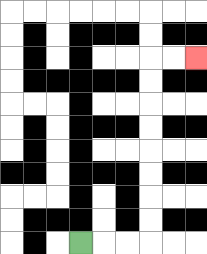{'start': '[3, 10]', 'end': '[8, 2]', 'path_directions': 'R,R,R,U,U,U,U,U,U,U,U,R,R', 'path_coordinates': '[[3, 10], [4, 10], [5, 10], [6, 10], [6, 9], [6, 8], [6, 7], [6, 6], [6, 5], [6, 4], [6, 3], [6, 2], [7, 2], [8, 2]]'}